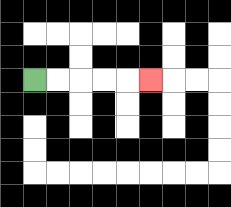{'start': '[1, 3]', 'end': '[6, 3]', 'path_directions': 'R,R,R,R,R', 'path_coordinates': '[[1, 3], [2, 3], [3, 3], [4, 3], [5, 3], [6, 3]]'}